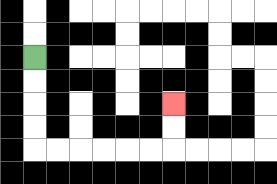{'start': '[1, 2]', 'end': '[7, 4]', 'path_directions': 'D,D,D,D,R,R,R,R,R,R,U,U', 'path_coordinates': '[[1, 2], [1, 3], [1, 4], [1, 5], [1, 6], [2, 6], [3, 6], [4, 6], [5, 6], [6, 6], [7, 6], [7, 5], [7, 4]]'}